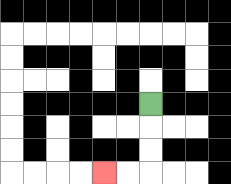{'start': '[6, 4]', 'end': '[4, 7]', 'path_directions': 'D,D,D,L,L', 'path_coordinates': '[[6, 4], [6, 5], [6, 6], [6, 7], [5, 7], [4, 7]]'}